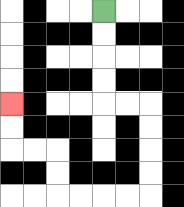{'start': '[4, 0]', 'end': '[0, 4]', 'path_directions': 'D,D,D,D,R,R,D,D,D,D,L,L,L,L,U,U,L,L,U,U', 'path_coordinates': '[[4, 0], [4, 1], [4, 2], [4, 3], [4, 4], [5, 4], [6, 4], [6, 5], [6, 6], [6, 7], [6, 8], [5, 8], [4, 8], [3, 8], [2, 8], [2, 7], [2, 6], [1, 6], [0, 6], [0, 5], [0, 4]]'}